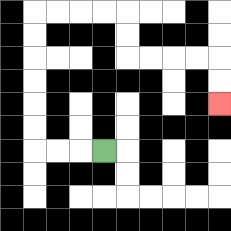{'start': '[4, 6]', 'end': '[9, 4]', 'path_directions': 'L,L,L,U,U,U,U,U,U,R,R,R,R,D,D,R,R,R,R,D,D', 'path_coordinates': '[[4, 6], [3, 6], [2, 6], [1, 6], [1, 5], [1, 4], [1, 3], [1, 2], [1, 1], [1, 0], [2, 0], [3, 0], [4, 0], [5, 0], [5, 1], [5, 2], [6, 2], [7, 2], [8, 2], [9, 2], [9, 3], [9, 4]]'}